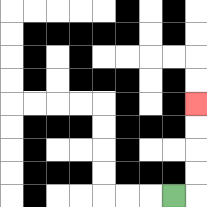{'start': '[7, 8]', 'end': '[8, 4]', 'path_directions': 'R,U,U,U,U', 'path_coordinates': '[[7, 8], [8, 8], [8, 7], [8, 6], [8, 5], [8, 4]]'}